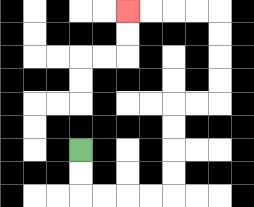{'start': '[3, 6]', 'end': '[5, 0]', 'path_directions': 'D,D,R,R,R,R,U,U,U,U,R,R,U,U,U,U,L,L,L,L', 'path_coordinates': '[[3, 6], [3, 7], [3, 8], [4, 8], [5, 8], [6, 8], [7, 8], [7, 7], [7, 6], [7, 5], [7, 4], [8, 4], [9, 4], [9, 3], [9, 2], [9, 1], [9, 0], [8, 0], [7, 0], [6, 0], [5, 0]]'}